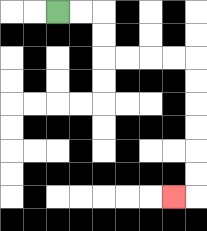{'start': '[2, 0]', 'end': '[7, 8]', 'path_directions': 'R,R,D,D,R,R,R,R,D,D,D,D,D,D,L', 'path_coordinates': '[[2, 0], [3, 0], [4, 0], [4, 1], [4, 2], [5, 2], [6, 2], [7, 2], [8, 2], [8, 3], [8, 4], [8, 5], [8, 6], [8, 7], [8, 8], [7, 8]]'}